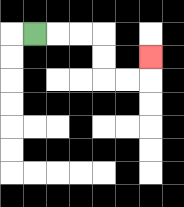{'start': '[1, 1]', 'end': '[6, 2]', 'path_directions': 'R,R,R,D,D,R,R,U', 'path_coordinates': '[[1, 1], [2, 1], [3, 1], [4, 1], [4, 2], [4, 3], [5, 3], [6, 3], [6, 2]]'}